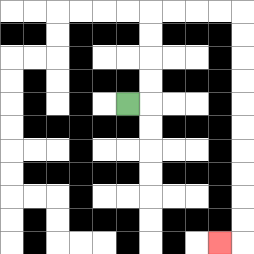{'start': '[5, 4]', 'end': '[9, 10]', 'path_directions': 'R,U,U,U,U,R,R,R,R,D,D,D,D,D,D,D,D,D,D,L', 'path_coordinates': '[[5, 4], [6, 4], [6, 3], [6, 2], [6, 1], [6, 0], [7, 0], [8, 0], [9, 0], [10, 0], [10, 1], [10, 2], [10, 3], [10, 4], [10, 5], [10, 6], [10, 7], [10, 8], [10, 9], [10, 10], [9, 10]]'}